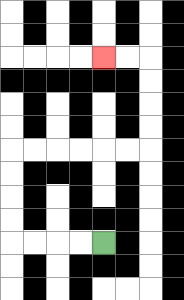{'start': '[4, 10]', 'end': '[4, 2]', 'path_directions': 'L,L,L,L,U,U,U,U,R,R,R,R,R,R,U,U,U,U,L,L', 'path_coordinates': '[[4, 10], [3, 10], [2, 10], [1, 10], [0, 10], [0, 9], [0, 8], [0, 7], [0, 6], [1, 6], [2, 6], [3, 6], [4, 6], [5, 6], [6, 6], [6, 5], [6, 4], [6, 3], [6, 2], [5, 2], [4, 2]]'}